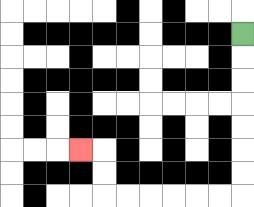{'start': '[10, 1]', 'end': '[3, 6]', 'path_directions': 'D,D,D,D,D,D,D,L,L,L,L,L,L,U,U,L', 'path_coordinates': '[[10, 1], [10, 2], [10, 3], [10, 4], [10, 5], [10, 6], [10, 7], [10, 8], [9, 8], [8, 8], [7, 8], [6, 8], [5, 8], [4, 8], [4, 7], [4, 6], [3, 6]]'}